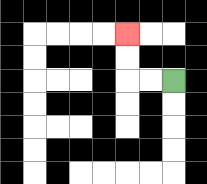{'start': '[7, 3]', 'end': '[5, 1]', 'path_directions': 'L,L,U,U', 'path_coordinates': '[[7, 3], [6, 3], [5, 3], [5, 2], [5, 1]]'}